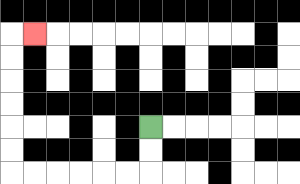{'start': '[6, 5]', 'end': '[1, 1]', 'path_directions': 'D,D,L,L,L,L,L,L,U,U,U,U,U,U,R', 'path_coordinates': '[[6, 5], [6, 6], [6, 7], [5, 7], [4, 7], [3, 7], [2, 7], [1, 7], [0, 7], [0, 6], [0, 5], [0, 4], [0, 3], [0, 2], [0, 1], [1, 1]]'}